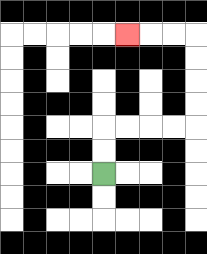{'start': '[4, 7]', 'end': '[5, 1]', 'path_directions': 'U,U,R,R,R,R,U,U,U,U,L,L,L', 'path_coordinates': '[[4, 7], [4, 6], [4, 5], [5, 5], [6, 5], [7, 5], [8, 5], [8, 4], [8, 3], [8, 2], [8, 1], [7, 1], [6, 1], [5, 1]]'}